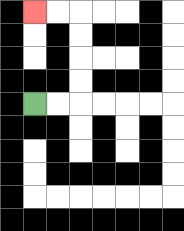{'start': '[1, 4]', 'end': '[1, 0]', 'path_directions': 'R,R,U,U,U,U,L,L', 'path_coordinates': '[[1, 4], [2, 4], [3, 4], [3, 3], [3, 2], [3, 1], [3, 0], [2, 0], [1, 0]]'}